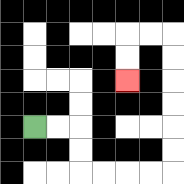{'start': '[1, 5]', 'end': '[5, 3]', 'path_directions': 'R,R,D,D,R,R,R,R,U,U,U,U,U,U,L,L,D,D', 'path_coordinates': '[[1, 5], [2, 5], [3, 5], [3, 6], [3, 7], [4, 7], [5, 7], [6, 7], [7, 7], [7, 6], [7, 5], [7, 4], [7, 3], [7, 2], [7, 1], [6, 1], [5, 1], [5, 2], [5, 3]]'}